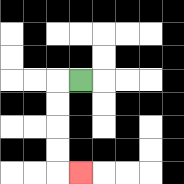{'start': '[3, 3]', 'end': '[3, 7]', 'path_directions': 'L,D,D,D,D,R', 'path_coordinates': '[[3, 3], [2, 3], [2, 4], [2, 5], [2, 6], [2, 7], [3, 7]]'}